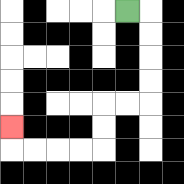{'start': '[5, 0]', 'end': '[0, 5]', 'path_directions': 'R,D,D,D,D,L,L,D,D,L,L,L,L,U', 'path_coordinates': '[[5, 0], [6, 0], [6, 1], [6, 2], [6, 3], [6, 4], [5, 4], [4, 4], [4, 5], [4, 6], [3, 6], [2, 6], [1, 6], [0, 6], [0, 5]]'}